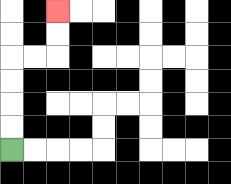{'start': '[0, 6]', 'end': '[2, 0]', 'path_directions': 'U,U,U,U,R,R,U,U', 'path_coordinates': '[[0, 6], [0, 5], [0, 4], [0, 3], [0, 2], [1, 2], [2, 2], [2, 1], [2, 0]]'}